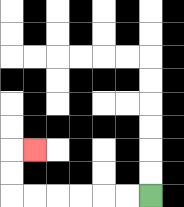{'start': '[6, 8]', 'end': '[1, 6]', 'path_directions': 'L,L,L,L,L,L,U,U,R', 'path_coordinates': '[[6, 8], [5, 8], [4, 8], [3, 8], [2, 8], [1, 8], [0, 8], [0, 7], [0, 6], [1, 6]]'}